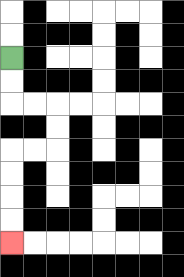{'start': '[0, 2]', 'end': '[0, 10]', 'path_directions': 'D,D,R,R,D,D,L,L,D,D,D,D', 'path_coordinates': '[[0, 2], [0, 3], [0, 4], [1, 4], [2, 4], [2, 5], [2, 6], [1, 6], [0, 6], [0, 7], [0, 8], [0, 9], [0, 10]]'}